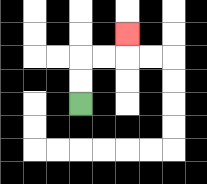{'start': '[3, 4]', 'end': '[5, 1]', 'path_directions': 'U,U,R,R,U', 'path_coordinates': '[[3, 4], [3, 3], [3, 2], [4, 2], [5, 2], [5, 1]]'}